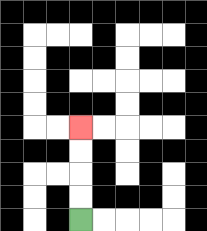{'start': '[3, 9]', 'end': '[3, 5]', 'path_directions': 'U,U,U,U', 'path_coordinates': '[[3, 9], [3, 8], [3, 7], [3, 6], [3, 5]]'}